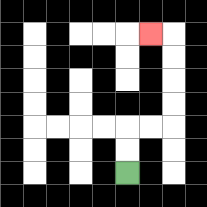{'start': '[5, 7]', 'end': '[6, 1]', 'path_directions': 'U,U,R,R,U,U,U,U,L', 'path_coordinates': '[[5, 7], [5, 6], [5, 5], [6, 5], [7, 5], [7, 4], [7, 3], [7, 2], [7, 1], [6, 1]]'}